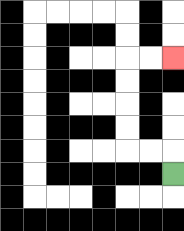{'start': '[7, 7]', 'end': '[7, 2]', 'path_directions': 'U,L,L,U,U,U,U,R,R', 'path_coordinates': '[[7, 7], [7, 6], [6, 6], [5, 6], [5, 5], [5, 4], [5, 3], [5, 2], [6, 2], [7, 2]]'}